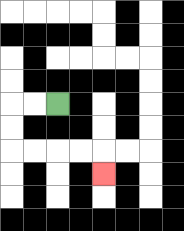{'start': '[2, 4]', 'end': '[4, 7]', 'path_directions': 'L,L,D,D,R,R,R,R,D', 'path_coordinates': '[[2, 4], [1, 4], [0, 4], [0, 5], [0, 6], [1, 6], [2, 6], [3, 6], [4, 6], [4, 7]]'}